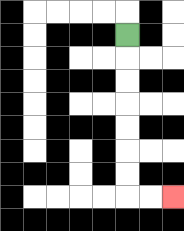{'start': '[5, 1]', 'end': '[7, 8]', 'path_directions': 'D,D,D,D,D,D,D,R,R', 'path_coordinates': '[[5, 1], [5, 2], [5, 3], [5, 4], [5, 5], [5, 6], [5, 7], [5, 8], [6, 8], [7, 8]]'}